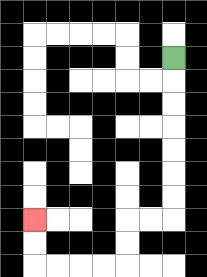{'start': '[7, 2]', 'end': '[1, 9]', 'path_directions': 'D,D,D,D,D,D,D,L,L,D,D,L,L,L,L,U,U', 'path_coordinates': '[[7, 2], [7, 3], [7, 4], [7, 5], [7, 6], [7, 7], [7, 8], [7, 9], [6, 9], [5, 9], [5, 10], [5, 11], [4, 11], [3, 11], [2, 11], [1, 11], [1, 10], [1, 9]]'}